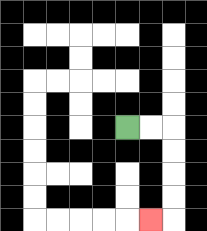{'start': '[5, 5]', 'end': '[6, 9]', 'path_directions': 'R,R,D,D,D,D,L', 'path_coordinates': '[[5, 5], [6, 5], [7, 5], [7, 6], [7, 7], [7, 8], [7, 9], [6, 9]]'}